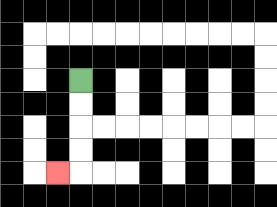{'start': '[3, 3]', 'end': '[2, 7]', 'path_directions': 'D,D,D,D,L', 'path_coordinates': '[[3, 3], [3, 4], [3, 5], [3, 6], [3, 7], [2, 7]]'}